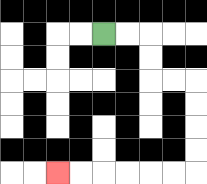{'start': '[4, 1]', 'end': '[2, 7]', 'path_directions': 'R,R,D,D,R,R,D,D,D,D,L,L,L,L,L,L', 'path_coordinates': '[[4, 1], [5, 1], [6, 1], [6, 2], [6, 3], [7, 3], [8, 3], [8, 4], [8, 5], [8, 6], [8, 7], [7, 7], [6, 7], [5, 7], [4, 7], [3, 7], [2, 7]]'}